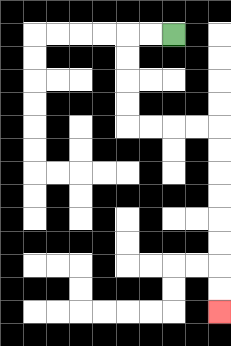{'start': '[7, 1]', 'end': '[9, 13]', 'path_directions': 'L,L,D,D,D,D,R,R,R,R,D,D,D,D,D,D,D,D', 'path_coordinates': '[[7, 1], [6, 1], [5, 1], [5, 2], [5, 3], [5, 4], [5, 5], [6, 5], [7, 5], [8, 5], [9, 5], [9, 6], [9, 7], [9, 8], [9, 9], [9, 10], [9, 11], [9, 12], [9, 13]]'}